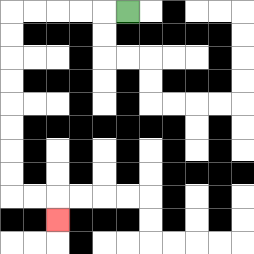{'start': '[5, 0]', 'end': '[2, 9]', 'path_directions': 'L,L,L,L,L,D,D,D,D,D,D,D,D,R,R,D', 'path_coordinates': '[[5, 0], [4, 0], [3, 0], [2, 0], [1, 0], [0, 0], [0, 1], [0, 2], [0, 3], [0, 4], [0, 5], [0, 6], [0, 7], [0, 8], [1, 8], [2, 8], [2, 9]]'}